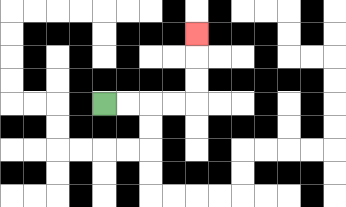{'start': '[4, 4]', 'end': '[8, 1]', 'path_directions': 'R,R,R,R,U,U,U', 'path_coordinates': '[[4, 4], [5, 4], [6, 4], [7, 4], [8, 4], [8, 3], [8, 2], [8, 1]]'}